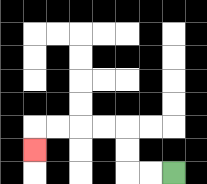{'start': '[7, 7]', 'end': '[1, 6]', 'path_directions': 'L,L,U,U,L,L,L,L,D', 'path_coordinates': '[[7, 7], [6, 7], [5, 7], [5, 6], [5, 5], [4, 5], [3, 5], [2, 5], [1, 5], [1, 6]]'}